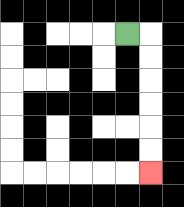{'start': '[5, 1]', 'end': '[6, 7]', 'path_directions': 'R,D,D,D,D,D,D', 'path_coordinates': '[[5, 1], [6, 1], [6, 2], [6, 3], [6, 4], [6, 5], [6, 6], [6, 7]]'}